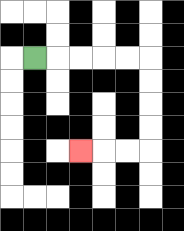{'start': '[1, 2]', 'end': '[3, 6]', 'path_directions': 'R,R,R,R,R,D,D,D,D,L,L,L', 'path_coordinates': '[[1, 2], [2, 2], [3, 2], [4, 2], [5, 2], [6, 2], [6, 3], [6, 4], [6, 5], [6, 6], [5, 6], [4, 6], [3, 6]]'}